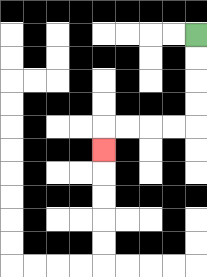{'start': '[8, 1]', 'end': '[4, 6]', 'path_directions': 'D,D,D,D,L,L,L,L,D', 'path_coordinates': '[[8, 1], [8, 2], [8, 3], [8, 4], [8, 5], [7, 5], [6, 5], [5, 5], [4, 5], [4, 6]]'}